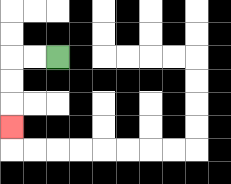{'start': '[2, 2]', 'end': '[0, 5]', 'path_directions': 'L,L,D,D,D', 'path_coordinates': '[[2, 2], [1, 2], [0, 2], [0, 3], [0, 4], [0, 5]]'}